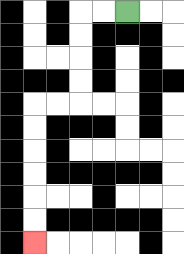{'start': '[5, 0]', 'end': '[1, 10]', 'path_directions': 'L,L,D,D,D,D,L,L,D,D,D,D,D,D', 'path_coordinates': '[[5, 0], [4, 0], [3, 0], [3, 1], [3, 2], [3, 3], [3, 4], [2, 4], [1, 4], [1, 5], [1, 6], [1, 7], [1, 8], [1, 9], [1, 10]]'}